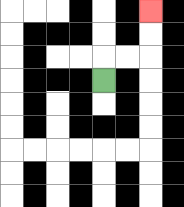{'start': '[4, 3]', 'end': '[6, 0]', 'path_directions': 'U,R,R,U,U', 'path_coordinates': '[[4, 3], [4, 2], [5, 2], [6, 2], [6, 1], [6, 0]]'}